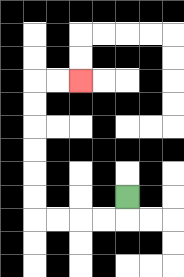{'start': '[5, 8]', 'end': '[3, 3]', 'path_directions': 'D,L,L,L,L,U,U,U,U,U,U,R,R', 'path_coordinates': '[[5, 8], [5, 9], [4, 9], [3, 9], [2, 9], [1, 9], [1, 8], [1, 7], [1, 6], [1, 5], [1, 4], [1, 3], [2, 3], [3, 3]]'}